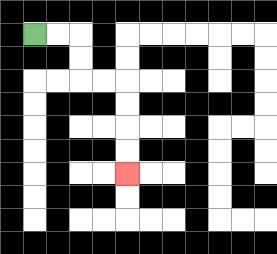{'start': '[1, 1]', 'end': '[5, 7]', 'path_directions': 'R,R,D,D,R,R,D,D,D,D', 'path_coordinates': '[[1, 1], [2, 1], [3, 1], [3, 2], [3, 3], [4, 3], [5, 3], [5, 4], [5, 5], [5, 6], [5, 7]]'}